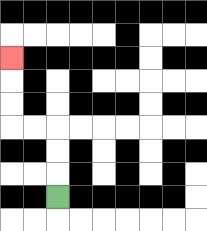{'start': '[2, 8]', 'end': '[0, 2]', 'path_directions': 'U,U,U,L,L,U,U,U', 'path_coordinates': '[[2, 8], [2, 7], [2, 6], [2, 5], [1, 5], [0, 5], [0, 4], [0, 3], [0, 2]]'}